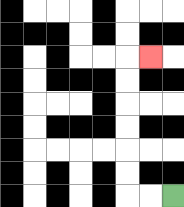{'start': '[7, 8]', 'end': '[6, 2]', 'path_directions': 'L,L,U,U,U,U,U,U,R', 'path_coordinates': '[[7, 8], [6, 8], [5, 8], [5, 7], [5, 6], [5, 5], [5, 4], [5, 3], [5, 2], [6, 2]]'}